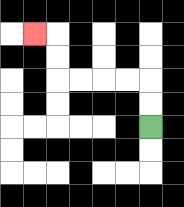{'start': '[6, 5]', 'end': '[1, 1]', 'path_directions': 'U,U,L,L,L,L,U,U,L', 'path_coordinates': '[[6, 5], [6, 4], [6, 3], [5, 3], [4, 3], [3, 3], [2, 3], [2, 2], [2, 1], [1, 1]]'}